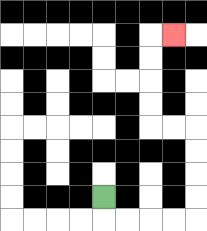{'start': '[4, 8]', 'end': '[7, 1]', 'path_directions': 'D,R,R,R,R,U,U,U,U,L,L,U,U,U,U,R', 'path_coordinates': '[[4, 8], [4, 9], [5, 9], [6, 9], [7, 9], [8, 9], [8, 8], [8, 7], [8, 6], [8, 5], [7, 5], [6, 5], [6, 4], [6, 3], [6, 2], [6, 1], [7, 1]]'}